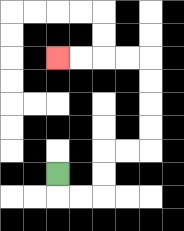{'start': '[2, 7]', 'end': '[2, 2]', 'path_directions': 'D,R,R,U,U,R,R,U,U,U,U,L,L,L,L', 'path_coordinates': '[[2, 7], [2, 8], [3, 8], [4, 8], [4, 7], [4, 6], [5, 6], [6, 6], [6, 5], [6, 4], [6, 3], [6, 2], [5, 2], [4, 2], [3, 2], [2, 2]]'}